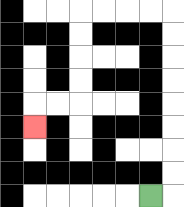{'start': '[6, 8]', 'end': '[1, 5]', 'path_directions': 'R,U,U,U,U,U,U,U,U,L,L,L,L,D,D,D,D,L,L,D', 'path_coordinates': '[[6, 8], [7, 8], [7, 7], [7, 6], [7, 5], [7, 4], [7, 3], [7, 2], [7, 1], [7, 0], [6, 0], [5, 0], [4, 0], [3, 0], [3, 1], [3, 2], [3, 3], [3, 4], [2, 4], [1, 4], [1, 5]]'}